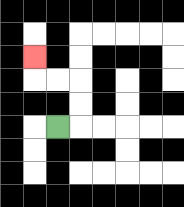{'start': '[2, 5]', 'end': '[1, 2]', 'path_directions': 'R,U,U,L,L,U', 'path_coordinates': '[[2, 5], [3, 5], [3, 4], [3, 3], [2, 3], [1, 3], [1, 2]]'}